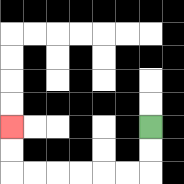{'start': '[6, 5]', 'end': '[0, 5]', 'path_directions': 'D,D,L,L,L,L,L,L,U,U', 'path_coordinates': '[[6, 5], [6, 6], [6, 7], [5, 7], [4, 7], [3, 7], [2, 7], [1, 7], [0, 7], [0, 6], [0, 5]]'}